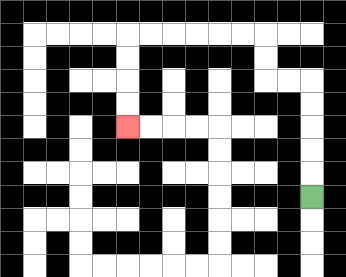{'start': '[13, 8]', 'end': '[5, 5]', 'path_directions': 'U,U,U,U,U,L,L,U,U,L,L,L,L,L,L,D,D,D,D', 'path_coordinates': '[[13, 8], [13, 7], [13, 6], [13, 5], [13, 4], [13, 3], [12, 3], [11, 3], [11, 2], [11, 1], [10, 1], [9, 1], [8, 1], [7, 1], [6, 1], [5, 1], [5, 2], [5, 3], [5, 4], [5, 5]]'}